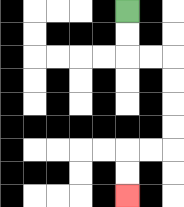{'start': '[5, 0]', 'end': '[5, 8]', 'path_directions': 'D,D,R,R,D,D,D,D,L,L,D,D', 'path_coordinates': '[[5, 0], [5, 1], [5, 2], [6, 2], [7, 2], [7, 3], [7, 4], [7, 5], [7, 6], [6, 6], [5, 6], [5, 7], [5, 8]]'}